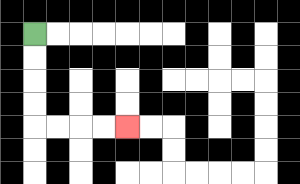{'start': '[1, 1]', 'end': '[5, 5]', 'path_directions': 'D,D,D,D,R,R,R,R', 'path_coordinates': '[[1, 1], [1, 2], [1, 3], [1, 4], [1, 5], [2, 5], [3, 5], [4, 5], [5, 5]]'}